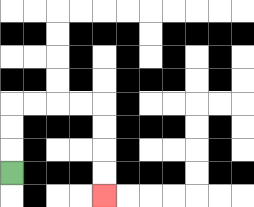{'start': '[0, 7]', 'end': '[4, 8]', 'path_directions': 'U,U,U,R,R,R,R,D,D,D,D', 'path_coordinates': '[[0, 7], [0, 6], [0, 5], [0, 4], [1, 4], [2, 4], [3, 4], [4, 4], [4, 5], [4, 6], [4, 7], [4, 8]]'}